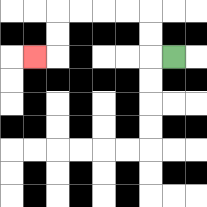{'start': '[7, 2]', 'end': '[1, 2]', 'path_directions': 'L,U,U,L,L,L,L,D,D,L', 'path_coordinates': '[[7, 2], [6, 2], [6, 1], [6, 0], [5, 0], [4, 0], [3, 0], [2, 0], [2, 1], [2, 2], [1, 2]]'}